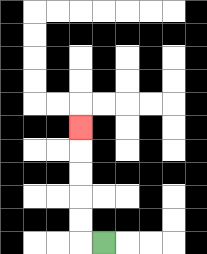{'start': '[4, 10]', 'end': '[3, 5]', 'path_directions': 'L,U,U,U,U,U', 'path_coordinates': '[[4, 10], [3, 10], [3, 9], [3, 8], [3, 7], [3, 6], [3, 5]]'}